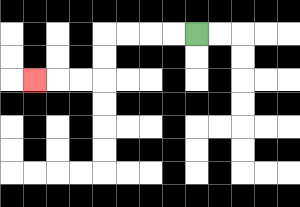{'start': '[8, 1]', 'end': '[1, 3]', 'path_directions': 'L,L,L,L,D,D,L,L,L', 'path_coordinates': '[[8, 1], [7, 1], [6, 1], [5, 1], [4, 1], [4, 2], [4, 3], [3, 3], [2, 3], [1, 3]]'}